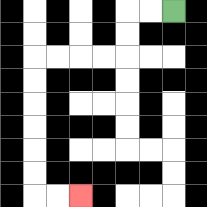{'start': '[7, 0]', 'end': '[3, 8]', 'path_directions': 'L,L,D,D,L,L,L,L,D,D,D,D,D,D,R,R', 'path_coordinates': '[[7, 0], [6, 0], [5, 0], [5, 1], [5, 2], [4, 2], [3, 2], [2, 2], [1, 2], [1, 3], [1, 4], [1, 5], [1, 6], [1, 7], [1, 8], [2, 8], [3, 8]]'}